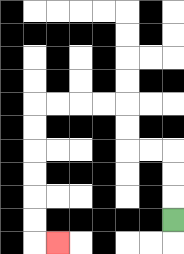{'start': '[7, 9]', 'end': '[2, 10]', 'path_directions': 'U,U,U,L,L,U,U,L,L,L,L,D,D,D,D,D,D,R', 'path_coordinates': '[[7, 9], [7, 8], [7, 7], [7, 6], [6, 6], [5, 6], [5, 5], [5, 4], [4, 4], [3, 4], [2, 4], [1, 4], [1, 5], [1, 6], [1, 7], [1, 8], [1, 9], [1, 10], [2, 10]]'}